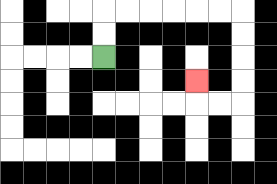{'start': '[4, 2]', 'end': '[8, 3]', 'path_directions': 'U,U,R,R,R,R,R,R,D,D,D,D,L,L,U', 'path_coordinates': '[[4, 2], [4, 1], [4, 0], [5, 0], [6, 0], [7, 0], [8, 0], [9, 0], [10, 0], [10, 1], [10, 2], [10, 3], [10, 4], [9, 4], [8, 4], [8, 3]]'}